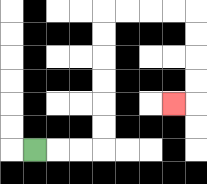{'start': '[1, 6]', 'end': '[7, 4]', 'path_directions': 'R,R,R,U,U,U,U,U,U,R,R,R,R,D,D,D,D,L', 'path_coordinates': '[[1, 6], [2, 6], [3, 6], [4, 6], [4, 5], [4, 4], [4, 3], [4, 2], [4, 1], [4, 0], [5, 0], [6, 0], [7, 0], [8, 0], [8, 1], [8, 2], [8, 3], [8, 4], [7, 4]]'}